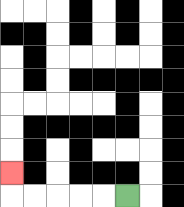{'start': '[5, 8]', 'end': '[0, 7]', 'path_directions': 'L,L,L,L,L,U', 'path_coordinates': '[[5, 8], [4, 8], [3, 8], [2, 8], [1, 8], [0, 8], [0, 7]]'}